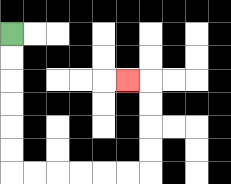{'start': '[0, 1]', 'end': '[5, 3]', 'path_directions': 'D,D,D,D,D,D,R,R,R,R,R,R,U,U,U,U,L', 'path_coordinates': '[[0, 1], [0, 2], [0, 3], [0, 4], [0, 5], [0, 6], [0, 7], [1, 7], [2, 7], [3, 7], [4, 7], [5, 7], [6, 7], [6, 6], [6, 5], [6, 4], [6, 3], [5, 3]]'}